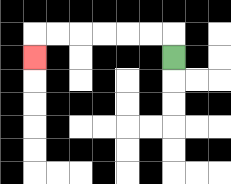{'start': '[7, 2]', 'end': '[1, 2]', 'path_directions': 'U,L,L,L,L,L,L,D', 'path_coordinates': '[[7, 2], [7, 1], [6, 1], [5, 1], [4, 1], [3, 1], [2, 1], [1, 1], [1, 2]]'}